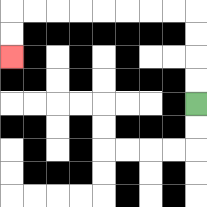{'start': '[8, 4]', 'end': '[0, 2]', 'path_directions': 'U,U,U,U,L,L,L,L,L,L,L,L,D,D', 'path_coordinates': '[[8, 4], [8, 3], [8, 2], [8, 1], [8, 0], [7, 0], [6, 0], [5, 0], [4, 0], [3, 0], [2, 0], [1, 0], [0, 0], [0, 1], [0, 2]]'}